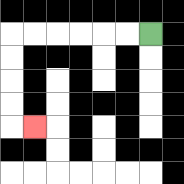{'start': '[6, 1]', 'end': '[1, 5]', 'path_directions': 'L,L,L,L,L,L,D,D,D,D,R', 'path_coordinates': '[[6, 1], [5, 1], [4, 1], [3, 1], [2, 1], [1, 1], [0, 1], [0, 2], [0, 3], [0, 4], [0, 5], [1, 5]]'}